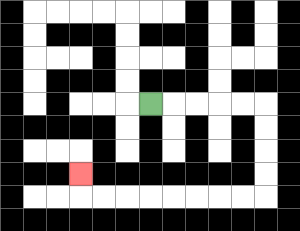{'start': '[6, 4]', 'end': '[3, 7]', 'path_directions': 'R,R,R,R,R,D,D,D,D,L,L,L,L,L,L,L,L,U', 'path_coordinates': '[[6, 4], [7, 4], [8, 4], [9, 4], [10, 4], [11, 4], [11, 5], [11, 6], [11, 7], [11, 8], [10, 8], [9, 8], [8, 8], [7, 8], [6, 8], [5, 8], [4, 8], [3, 8], [3, 7]]'}